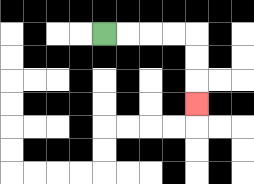{'start': '[4, 1]', 'end': '[8, 4]', 'path_directions': 'R,R,R,R,D,D,D', 'path_coordinates': '[[4, 1], [5, 1], [6, 1], [7, 1], [8, 1], [8, 2], [8, 3], [8, 4]]'}